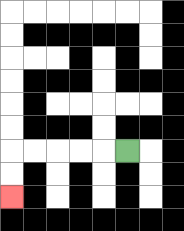{'start': '[5, 6]', 'end': '[0, 8]', 'path_directions': 'L,L,L,L,L,D,D', 'path_coordinates': '[[5, 6], [4, 6], [3, 6], [2, 6], [1, 6], [0, 6], [0, 7], [0, 8]]'}